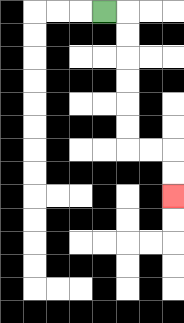{'start': '[4, 0]', 'end': '[7, 8]', 'path_directions': 'R,D,D,D,D,D,D,R,R,D,D', 'path_coordinates': '[[4, 0], [5, 0], [5, 1], [5, 2], [5, 3], [5, 4], [5, 5], [5, 6], [6, 6], [7, 6], [7, 7], [7, 8]]'}